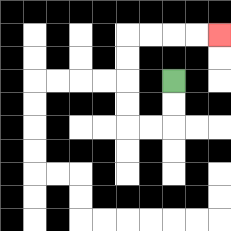{'start': '[7, 3]', 'end': '[9, 1]', 'path_directions': 'D,D,L,L,U,U,U,U,R,R,R,R', 'path_coordinates': '[[7, 3], [7, 4], [7, 5], [6, 5], [5, 5], [5, 4], [5, 3], [5, 2], [5, 1], [6, 1], [7, 1], [8, 1], [9, 1]]'}